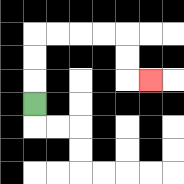{'start': '[1, 4]', 'end': '[6, 3]', 'path_directions': 'U,U,U,R,R,R,R,D,D,R', 'path_coordinates': '[[1, 4], [1, 3], [1, 2], [1, 1], [2, 1], [3, 1], [4, 1], [5, 1], [5, 2], [5, 3], [6, 3]]'}